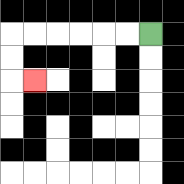{'start': '[6, 1]', 'end': '[1, 3]', 'path_directions': 'L,L,L,L,L,L,D,D,R', 'path_coordinates': '[[6, 1], [5, 1], [4, 1], [3, 1], [2, 1], [1, 1], [0, 1], [0, 2], [0, 3], [1, 3]]'}